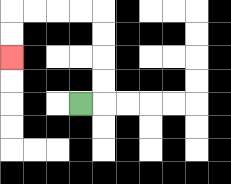{'start': '[3, 4]', 'end': '[0, 2]', 'path_directions': 'R,U,U,U,U,L,L,L,L,D,D', 'path_coordinates': '[[3, 4], [4, 4], [4, 3], [4, 2], [4, 1], [4, 0], [3, 0], [2, 0], [1, 0], [0, 0], [0, 1], [0, 2]]'}